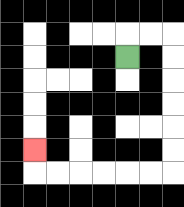{'start': '[5, 2]', 'end': '[1, 6]', 'path_directions': 'U,R,R,D,D,D,D,D,D,L,L,L,L,L,L,U', 'path_coordinates': '[[5, 2], [5, 1], [6, 1], [7, 1], [7, 2], [7, 3], [7, 4], [7, 5], [7, 6], [7, 7], [6, 7], [5, 7], [4, 7], [3, 7], [2, 7], [1, 7], [1, 6]]'}